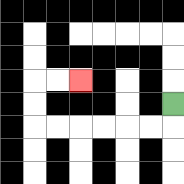{'start': '[7, 4]', 'end': '[3, 3]', 'path_directions': 'D,L,L,L,L,L,L,U,U,R,R', 'path_coordinates': '[[7, 4], [7, 5], [6, 5], [5, 5], [4, 5], [3, 5], [2, 5], [1, 5], [1, 4], [1, 3], [2, 3], [3, 3]]'}